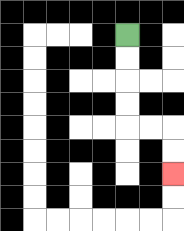{'start': '[5, 1]', 'end': '[7, 7]', 'path_directions': 'D,D,D,D,R,R,D,D', 'path_coordinates': '[[5, 1], [5, 2], [5, 3], [5, 4], [5, 5], [6, 5], [7, 5], [7, 6], [7, 7]]'}